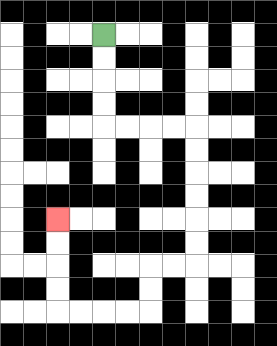{'start': '[4, 1]', 'end': '[2, 9]', 'path_directions': 'D,D,D,D,R,R,R,R,D,D,D,D,D,D,L,L,D,D,L,L,L,L,U,U,U,U', 'path_coordinates': '[[4, 1], [4, 2], [4, 3], [4, 4], [4, 5], [5, 5], [6, 5], [7, 5], [8, 5], [8, 6], [8, 7], [8, 8], [8, 9], [8, 10], [8, 11], [7, 11], [6, 11], [6, 12], [6, 13], [5, 13], [4, 13], [3, 13], [2, 13], [2, 12], [2, 11], [2, 10], [2, 9]]'}